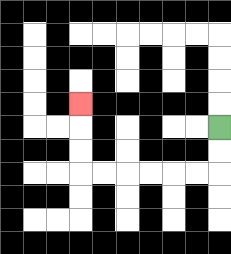{'start': '[9, 5]', 'end': '[3, 4]', 'path_directions': 'D,D,L,L,L,L,L,L,U,U,U', 'path_coordinates': '[[9, 5], [9, 6], [9, 7], [8, 7], [7, 7], [6, 7], [5, 7], [4, 7], [3, 7], [3, 6], [3, 5], [3, 4]]'}